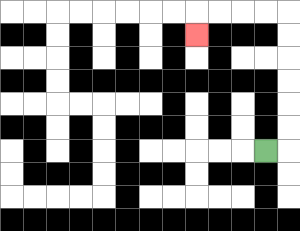{'start': '[11, 6]', 'end': '[8, 1]', 'path_directions': 'R,U,U,U,U,U,U,L,L,L,L,D', 'path_coordinates': '[[11, 6], [12, 6], [12, 5], [12, 4], [12, 3], [12, 2], [12, 1], [12, 0], [11, 0], [10, 0], [9, 0], [8, 0], [8, 1]]'}